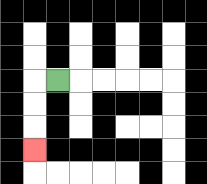{'start': '[2, 3]', 'end': '[1, 6]', 'path_directions': 'L,D,D,D', 'path_coordinates': '[[2, 3], [1, 3], [1, 4], [1, 5], [1, 6]]'}